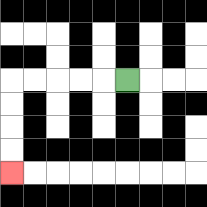{'start': '[5, 3]', 'end': '[0, 7]', 'path_directions': 'L,L,L,L,L,D,D,D,D', 'path_coordinates': '[[5, 3], [4, 3], [3, 3], [2, 3], [1, 3], [0, 3], [0, 4], [0, 5], [0, 6], [0, 7]]'}